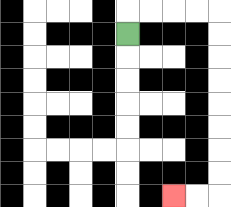{'start': '[5, 1]', 'end': '[7, 8]', 'path_directions': 'U,R,R,R,R,D,D,D,D,D,D,D,D,L,L', 'path_coordinates': '[[5, 1], [5, 0], [6, 0], [7, 0], [8, 0], [9, 0], [9, 1], [9, 2], [9, 3], [9, 4], [9, 5], [9, 6], [9, 7], [9, 8], [8, 8], [7, 8]]'}